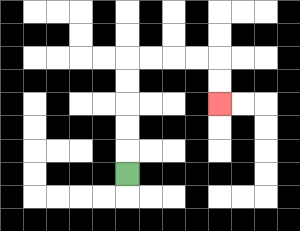{'start': '[5, 7]', 'end': '[9, 4]', 'path_directions': 'U,U,U,U,U,R,R,R,R,D,D', 'path_coordinates': '[[5, 7], [5, 6], [5, 5], [5, 4], [5, 3], [5, 2], [6, 2], [7, 2], [8, 2], [9, 2], [9, 3], [9, 4]]'}